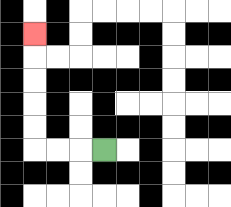{'start': '[4, 6]', 'end': '[1, 1]', 'path_directions': 'L,L,L,U,U,U,U,U', 'path_coordinates': '[[4, 6], [3, 6], [2, 6], [1, 6], [1, 5], [1, 4], [1, 3], [1, 2], [1, 1]]'}